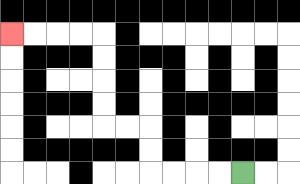{'start': '[10, 7]', 'end': '[0, 1]', 'path_directions': 'L,L,L,L,U,U,L,L,U,U,U,U,L,L,L,L', 'path_coordinates': '[[10, 7], [9, 7], [8, 7], [7, 7], [6, 7], [6, 6], [6, 5], [5, 5], [4, 5], [4, 4], [4, 3], [4, 2], [4, 1], [3, 1], [2, 1], [1, 1], [0, 1]]'}